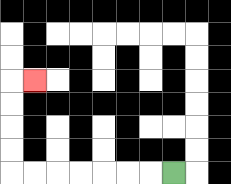{'start': '[7, 7]', 'end': '[1, 3]', 'path_directions': 'L,L,L,L,L,L,L,U,U,U,U,R', 'path_coordinates': '[[7, 7], [6, 7], [5, 7], [4, 7], [3, 7], [2, 7], [1, 7], [0, 7], [0, 6], [0, 5], [0, 4], [0, 3], [1, 3]]'}